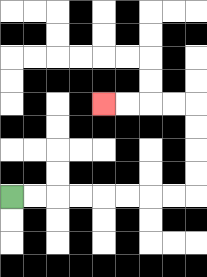{'start': '[0, 8]', 'end': '[4, 4]', 'path_directions': 'R,R,R,R,R,R,R,R,U,U,U,U,L,L,L,L', 'path_coordinates': '[[0, 8], [1, 8], [2, 8], [3, 8], [4, 8], [5, 8], [6, 8], [7, 8], [8, 8], [8, 7], [8, 6], [8, 5], [8, 4], [7, 4], [6, 4], [5, 4], [4, 4]]'}